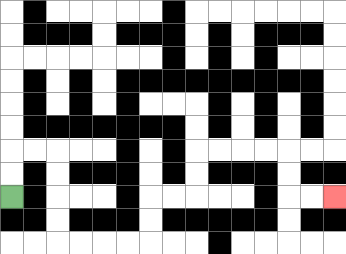{'start': '[0, 8]', 'end': '[14, 8]', 'path_directions': 'U,U,R,R,D,D,D,D,R,R,R,R,U,U,R,R,U,U,R,R,R,R,D,D,R,R', 'path_coordinates': '[[0, 8], [0, 7], [0, 6], [1, 6], [2, 6], [2, 7], [2, 8], [2, 9], [2, 10], [3, 10], [4, 10], [5, 10], [6, 10], [6, 9], [6, 8], [7, 8], [8, 8], [8, 7], [8, 6], [9, 6], [10, 6], [11, 6], [12, 6], [12, 7], [12, 8], [13, 8], [14, 8]]'}